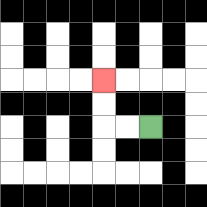{'start': '[6, 5]', 'end': '[4, 3]', 'path_directions': 'L,L,U,U', 'path_coordinates': '[[6, 5], [5, 5], [4, 5], [4, 4], [4, 3]]'}